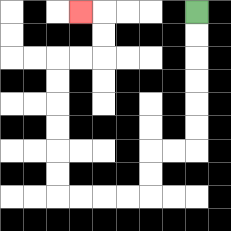{'start': '[8, 0]', 'end': '[3, 0]', 'path_directions': 'D,D,D,D,D,D,L,L,D,D,L,L,L,L,U,U,U,U,U,U,R,R,U,U,L', 'path_coordinates': '[[8, 0], [8, 1], [8, 2], [8, 3], [8, 4], [8, 5], [8, 6], [7, 6], [6, 6], [6, 7], [6, 8], [5, 8], [4, 8], [3, 8], [2, 8], [2, 7], [2, 6], [2, 5], [2, 4], [2, 3], [2, 2], [3, 2], [4, 2], [4, 1], [4, 0], [3, 0]]'}